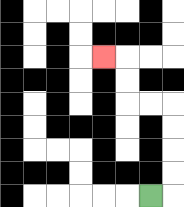{'start': '[6, 8]', 'end': '[4, 2]', 'path_directions': 'R,U,U,U,U,L,L,U,U,L', 'path_coordinates': '[[6, 8], [7, 8], [7, 7], [7, 6], [7, 5], [7, 4], [6, 4], [5, 4], [5, 3], [5, 2], [4, 2]]'}